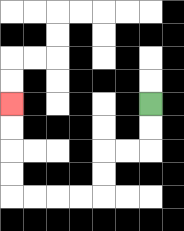{'start': '[6, 4]', 'end': '[0, 4]', 'path_directions': 'D,D,L,L,D,D,L,L,L,L,U,U,U,U', 'path_coordinates': '[[6, 4], [6, 5], [6, 6], [5, 6], [4, 6], [4, 7], [4, 8], [3, 8], [2, 8], [1, 8], [0, 8], [0, 7], [0, 6], [0, 5], [0, 4]]'}